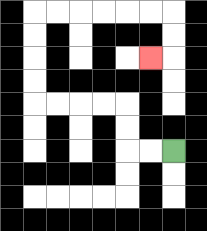{'start': '[7, 6]', 'end': '[6, 2]', 'path_directions': 'L,L,U,U,L,L,L,L,U,U,U,U,R,R,R,R,R,R,D,D,L', 'path_coordinates': '[[7, 6], [6, 6], [5, 6], [5, 5], [5, 4], [4, 4], [3, 4], [2, 4], [1, 4], [1, 3], [1, 2], [1, 1], [1, 0], [2, 0], [3, 0], [4, 0], [5, 0], [6, 0], [7, 0], [7, 1], [7, 2], [6, 2]]'}